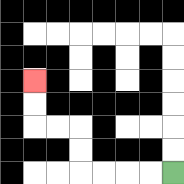{'start': '[7, 7]', 'end': '[1, 3]', 'path_directions': 'L,L,L,L,U,U,L,L,U,U', 'path_coordinates': '[[7, 7], [6, 7], [5, 7], [4, 7], [3, 7], [3, 6], [3, 5], [2, 5], [1, 5], [1, 4], [1, 3]]'}